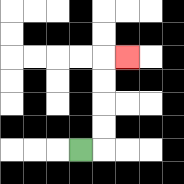{'start': '[3, 6]', 'end': '[5, 2]', 'path_directions': 'R,U,U,U,U,R', 'path_coordinates': '[[3, 6], [4, 6], [4, 5], [4, 4], [4, 3], [4, 2], [5, 2]]'}